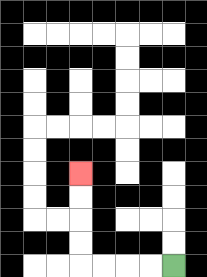{'start': '[7, 11]', 'end': '[3, 7]', 'path_directions': 'L,L,L,L,U,U,U,U', 'path_coordinates': '[[7, 11], [6, 11], [5, 11], [4, 11], [3, 11], [3, 10], [3, 9], [3, 8], [3, 7]]'}